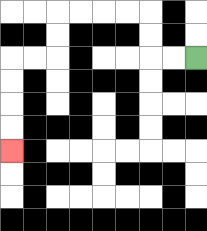{'start': '[8, 2]', 'end': '[0, 6]', 'path_directions': 'L,L,U,U,L,L,L,L,D,D,L,L,D,D,D,D', 'path_coordinates': '[[8, 2], [7, 2], [6, 2], [6, 1], [6, 0], [5, 0], [4, 0], [3, 0], [2, 0], [2, 1], [2, 2], [1, 2], [0, 2], [0, 3], [0, 4], [0, 5], [0, 6]]'}